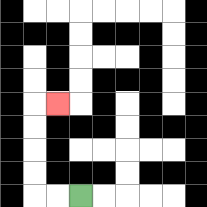{'start': '[3, 8]', 'end': '[2, 4]', 'path_directions': 'L,L,U,U,U,U,R', 'path_coordinates': '[[3, 8], [2, 8], [1, 8], [1, 7], [1, 6], [1, 5], [1, 4], [2, 4]]'}